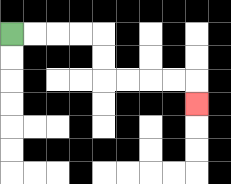{'start': '[0, 1]', 'end': '[8, 4]', 'path_directions': 'R,R,R,R,D,D,R,R,R,R,D', 'path_coordinates': '[[0, 1], [1, 1], [2, 1], [3, 1], [4, 1], [4, 2], [4, 3], [5, 3], [6, 3], [7, 3], [8, 3], [8, 4]]'}